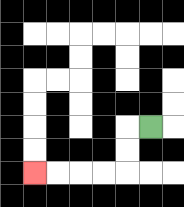{'start': '[6, 5]', 'end': '[1, 7]', 'path_directions': 'L,D,D,L,L,L,L', 'path_coordinates': '[[6, 5], [5, 5], [5, 6], [5, 7], [4, 7], [3, 7], [2, 7], [1, 7]]'}